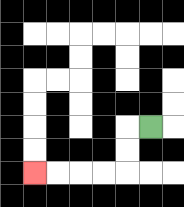{'start': '[6, 5]', 'end': '[1, 7]', 'path_directions': 'L,D,D,L,L,L,L', 'path_coordinates': '[[6, 5], [5, 5], [5, 6], [5, 7], [4, 7], [3, 7], [2, 7], [1, 7]]'}